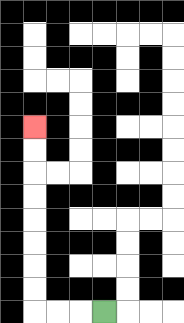{'start': '[4, 13]', 'end': '[1, 5]', 'path_directions': 'L,L,L,U,U,U,U,U,U,U,U', 'path_coordinates': '[[4, 13], [3, 13], [2, 13], [1, 13], [1, 12], [1, 11], [1, 10], [1, 9], [1, 8], [1, 7], [1, 6], [1, 5]]'}